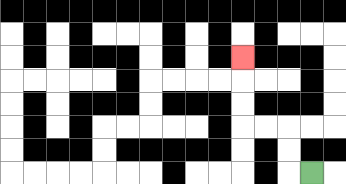{'start': '[13, 7]', 'end': '[10, 2]', 'path_directions': 'L,U,U,L,L,U,U,U', 'path_coordinates': '[[13, 7], [12, 7], [12, 6], [12, 5], [11, 5], [10, 5], [10, 4], [10, 3], [10, 2]]'}